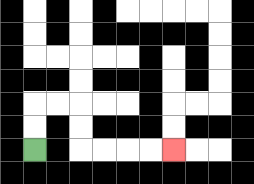{'start': '[1, 6]', 'end': '[7, 6]', 'path_directions': 'U,U,R,R,D,D,R,R,R,R', 'path_coordinates': '[[1, 6], [1, 5], [1, 4], [2, 4], [3, 4], [3, 5], [3, 6], [4, 6], [5, 6], [6, 6], [7, 6]]'}